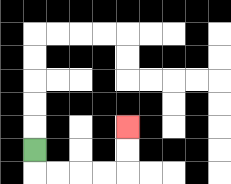{'start': '[1, 6]', 'end': '[5, 5]', 'path_directions': 'D,R,R,R,R,U,U', 'path_coordinates': '[[1, 6], [1, 7], [2, 7], [3, 7], [4, 7], [5, 7], [5, 6], [5, 5]]'}